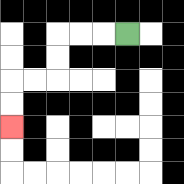{'start': '[5, 1]', 'end': '[0, 5]', 'path_directions': 'L,L,L,D,D,L,L,D,D', 'path_coordinates': '[[5, 1], [4, 1], [3, 1], [2, 1], [2, 2], [2, 3], [1, 3], [0, 3], [0, 4], [0, 5]]'}